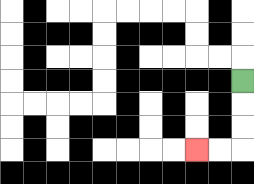{'start': '[10, 3]', 'end': '[8, 6]', 'path_directions': 'D,D,D,L,L', 'path_coordinates': '[[10, 3], [10, 4], [10, 5], [10, 6], [9, 6], [8, 6]]'}